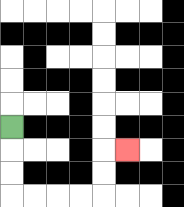{'start': '[0, 5]', 'end': '[5, 6]', 'path_directions': 'D,D,D,R,R,R,R,U,U,R', 'path_coordinates': '[[0, 5], [0, 6], [0, 7], [0, 8], [1, 8], [2, 8], [3, 8], [4, 8], [4, 7], [4, 6], [5, 6]]'}